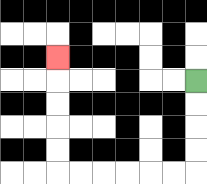{'start': '[8, 3]', 'end': '[2, 2]', 'path_directions': 'D,D,D,D,L,L,L,L,L,L,U,U,U,U,U', 'path_coordinates': '[[8, 3], [8, 4], [8, 5], [8, 6], [8, 7], [7, 7], [6, 7], [5, 7], [4, 7], [3, 7], [2, 7], [2, 6], [2, 5], [2, 4], [2, 3], [2, 2]]'}